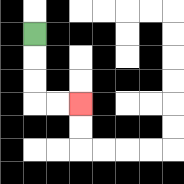{'start': '[1, 1]', 'end': '[3, 4]', 'path_directions': 'D,D,D,R,R', 'path_coordinates': '[[1, 1], [1, 2], [1, 3], [1, 4], [2, 4], [3, 4]]'}